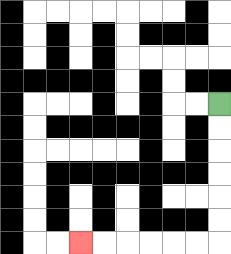{'start': '[9, 4]', 'end': '[3, 10]', 'path_directions': 'D,D,D,D,D,D,L,L,L,L,L,L', 'path_coordinates': '[[9, 4], [9, 5], [9, 6], [9, 7], [9, 8], [9, 9], [9, 10], [8, 10], [7, 10], [6, 10], [5, 10], [4, 10], [3, 10]]'}